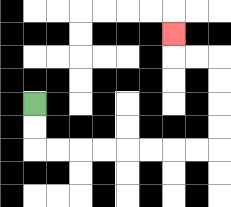{'start': '[1, 4]', 'end': '[7, 1]', 'path_directions': 'D,D,R,R,R,R,R,R,R,R,U,U,U,U,L,L,U', 'path_coordinates': '[[1, 4], [1, 5], [1, 6], [2, 6], [3, 6], [4, 6], [5, 6], [6, 6], [7, 6], [8, 6], [9, 6], [9, 5], [9, 4], [9, 3], [9, 2], [8, 2], [7, 2], [7, 1]]'}